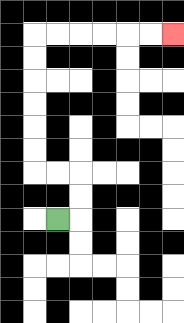{'start': '[2, 9]', 'end': '[7, 1]', 'path_directions': 'R,U,U,L,L,U,U,U,U,U,U,R,R,R,R,R,R', 'path_coordinates': '[[2, 9], [3, 9], [3, 8], [3, 7], [2, 7], [1, 7], [1, 6], [1, 5], [1, 4], [1, 3], [1, 2], [1, 1], [2, 1], [3, 1], [4, 1], [5, 1], [6, 1], [7, 1]]'}